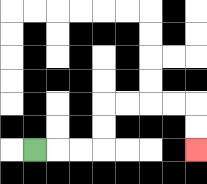{'start': '[1, 6]', 'end': '[8, 6]', 'path_directions': 'R,R,R,U,U,R,R,R,R,D,D', 'path_coordinates': '[[1, 6], [2, 6], [3, 6], [4, 6], [4, 5], [4, 4], [5, 4], [6, 4], [7, 4], [8, 4], [8, 5], [8, 6]]'}